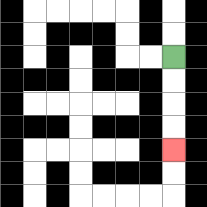{'start': '[7, 2]', 'end': '[7, 6]', 'path_directions': 'D,D,D,D', 'path_coordinates': '[[7, 2], [7, 3], [7, 4], [7, 5], [7, 6]]'}